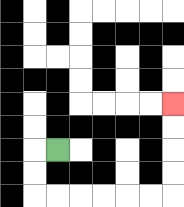{'start': '[2, 6]', 'end': '[7, 4]', 'path_directions': 'L,D,D,R,R,R,R,R,R,U,U,U,U', 'path_coordinates': '[[2, 6], [1, 6], [1, 7], [1, 8], [2, 8], [3, 8], [4, 8], [5, 8], [6, 8], [7, 8], [7, 7], [7, 6], [7, 5], [7, 4]]'}